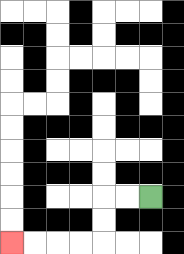{'start': '[6, 8]', 'end': '[0, 10]', 'path_directions': 'L,L,D,D,L,L,L,L', 'path_coordinates': '[[6, 8], [5, 8], [4, 8], [4, 9], [4, 10], [3, 10], [2, 10], [1, 10], [0, 10]]'}